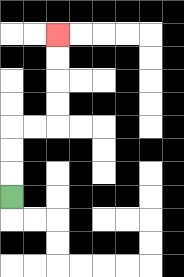{'start': '[0, 8]', 'end': '[2, 1]', 'path_directions': 'U,U,U,R,R,U,U,U,U', 'path_coordinates': '[[0, 8], [0, 7], [0, 6], [0, 5], [1, 5], [2, 5], [2, 4], [2, 3], [2, 2], [2, 1]]'}